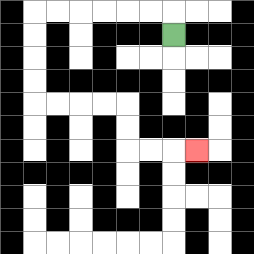{'start': '[7, 1]', 'end': '[8, 6]', 'path_directions': 'U,L,L,L,L,L,L,D,D,D,D,R,R,R,R,D,D,R,R,R', 'path_coordinates': '[[7, 1], [7, 0], [6, 0], [5, 0], [4, 0], [3, 0], [2, 0], [1, 0], [1, 1], [1, 2], [1, 3], [1, 4], [2, 4], [3, 4], [4, 4], [5, 4], [5, 5], [5, 6], [6, 6], [7, 6], [8, 6]]'}